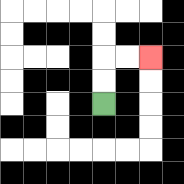{'start': '[4, 4]', 'end': '[6, 2]', 'path_directions': 'U,U,R,R', 'path_coordinates': '[[4, 4], [4, 3], [4, 2], [5, 2], [6, 2]]'}